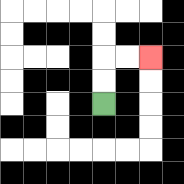{'start': '[4, 4]', 'end': '[6, 2]', 'path_directions': 'U,U,R,R', 'path_coordinates': '[[4, 4], [4, 3], [4, 2], [5, 2], [6, 2]]'}